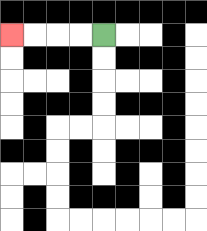{'start': '[4, 1]', 'end': '[0, 1]', 'path_directions': 'L,L,L,L', 'path_coordinates': '[[4, 1], [3, 1], [2, 1], [1, 1], [0, 1]]'}